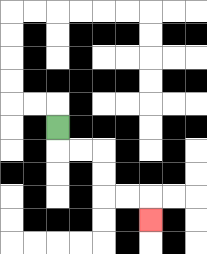{'start': '[2, 5]', 'end': '[6, 9]', 'path_directions': 'D,R,R,D,D,R,R,D', 'path_coordinates': '[[2, 5], [2, 6], [3, 6], [4, 6], [4, 7], [4, 8], [5, 8], [6, 8], [6, 9]]'}